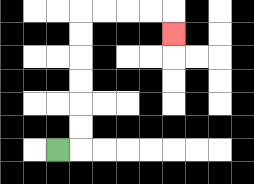{'start': '[2, 6]', 'end': '[7, 1]', 'path_directions': 'R,U,U,U,U,U,U,R,R,R,R,D', 'path_coordinates': '[[2, 6], [3, 6], [3, 5], [3, 4], [3, 3], [3, 2], [3, 1], [3, 0], [4, 0], [5, 0], [6, 0], [7, 0], [7, 1]]'}